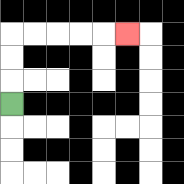{'start': '[0, 4]', 'end': '[5, 1]', 'path_directions': 'U,U,U,R,R,R,R,R', 'path_coordinates': '[[0, 4], [0, 3], [0, 2], [0, 1], [1, 1], [2, 1], [3, 1], [4, 1], [5, 1]]'}